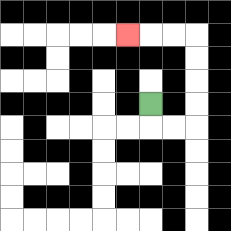{'start': '[6, 4]', 'end': '[5, 1]', 'path_directions': 'D,R,R,U,U,U,U,L,L,L', 'path_coordinates': '[[6, 4], [6, 5], [7, 5], [8, 5], [8, 4], [8, 3], [8, 2], [8, 1], [7, 1], [6, 1], [5, 1]]'}